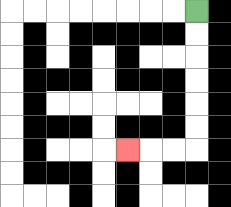{'start': '[8, 0]', 'end': '[5, 6]', 'path_directions': 'D,D,D,D,D,D,L,L,L', 'path_coordinates': '[[8, 0], [8, 1], [8, 2], [8, 3], [8, 4], [8, 5], [8, 6], [7, 6], [6, 6], [5, 6]]'}